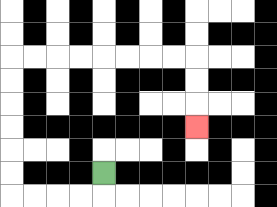{'start': '[4, 7]', 'end': '[8, 5]', 'path_directions': 'D,L,L,L,L,U,U,U,U,U,U,R,R,R,R,R,R,R,R,D,D,D', 'path_coordinates': '[[4, 7], [4, 8], [3, 8], [2, 8], [1, 8], [0, 8], [0, 7], [0, 6], [0, 5], [0, 4], [0, 3], [0, 2], [1, 2], [2, 2], [3, 2], [4, 2], [5, 2], [6, 2], [7, 2], [8, 2], [8, 3], [8, 4], [8, 5]]'}